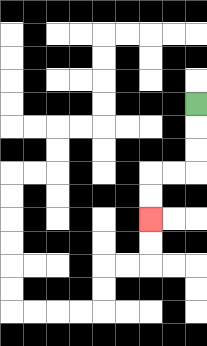{'start': '[8, 4]', 'end': '[6, 9]', 'path_directions': 'D,D,D,L,L,D,D', 'path_coordinates': '[[8, 4], [8, 5], [8, 6], [8, 7], [7, 7], [6, 7], [6, 8], [6, 9]]'}